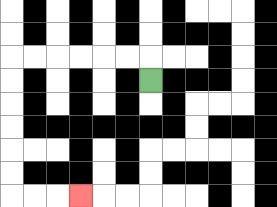{'start': '[6, 3]', 'end': '[3, 8]', 'path_directions': 'U,L,L,L,L,L,L,D,D,D,D,D,D,R,R,R', 'path_coordinates': '[[6, 3], [6, 2], [5, 2], [4, 2], [3, 2], [2, 2], [1, 2], [0, 2], [0, 3], [0, 4], [0, 5], [0, 6], [0, 7], [0, 8], [1, 8], [2, 8], [3, 8]]'}